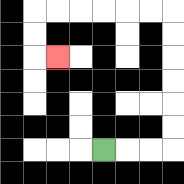{'start': '[4, 6]', 'end': '[2, 2]', 'path_directions': 'R,R,R,U,U,U,U,U,U,L,L,L,L,L,L,D,D,R', 'path_coordinates': '[[4, 6], [5, 6], [6, 6], [7, 6], [7, 5], [7, 4], [7, 3], [7, 2], [7, 1], [7, 0], [6, 0], [5, 0], [4, 0], [3, 0], [2, 0], [1, 0], [1, 1], [1, 2], [2, 2]]'}